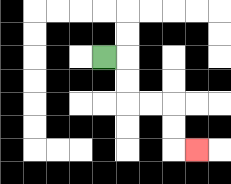{'start': '[4, 2]', 'end': '[8, 6]', 'path_directions': 'R,D,D,R,R,D,D,R', 'path_coordinates': '[[4, 2], [5, 2], [5, 3], [5, 4], [6, 4], [7, 4], [7, 5], [7, 6], [8, 6]]'}